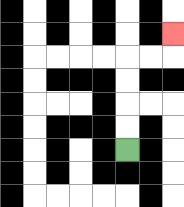{'start': '[5, 6]', 'end': '[7, 1]', 'path_directions': 'U,U,U,U,R,R,U', 'path_coordinates': '[[5, 6], [5, 5], [5, 4], [5, 3], [5, 2], [6, 2], [7, 2], [7, 1]]'}